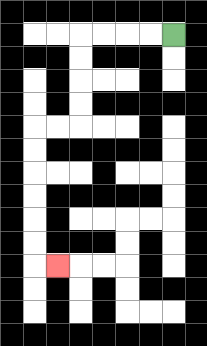{'start': '[7, 1]', 'end': '[2, 11]', 'path_directions': 'L,L,L,L,D,D,D,D,L,L,D,D,D,D,D,D,R', 'path_coordinates': '[[7, 1], [6, 1], [5, 1], [4, 1], [3, 1], [3, 2], [3, 3], [3, 4], [3, 5], [2, 5], [1, 5], [1, 6], [1, 7], [1, 8], [1, 9], [1, 10], [1, 11], [2, 11]]'}